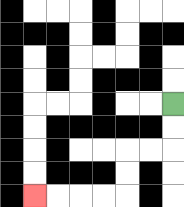{'start': '[7, 4]', 'end': '[1, 8]', 'path_directions': 'D,D,L,L,D,D,L,L,L,L', 'path_coordinates': '[[7, 4], [7, 5], [7, 6], [6, 6], [5, 6], [5, 7], [5, 8], [4, 8], [3, 8], [2, 8], [1, 8]]'}